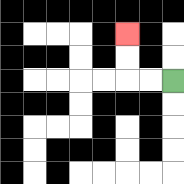{'start': '[7, 3]', 'end': '[5, 1]', 'path_directions': 'L,L,U,U', 'path_coordinates': '[[7, 3], [6, 3], [5, 3], [5, 2], [5, 1]]'}